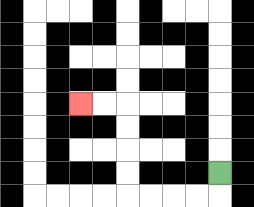{'start': '[9, 7]', 'end': '[3, 4]', 'path_directions': 'D,L,L,L,L,U,U,U,U,L,L', 'path_coordinates': '[[9, 7], [9, 8], [8, 8], [7, 8], [6, 8], [5, 8], [5, 7], [5, 6], [5, 5], [5, 4], [4, 4], [3, 4]]'}